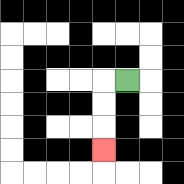{'start': '[5, 3]', 'end': '[4, 6]', 'path_directions': 'L,D,D,D', 'path_coordinates': '[[5, 3], [4, 3], [4, 4], [4, 5], [4, 6]]'}